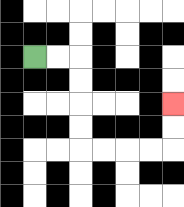{'start': '[1, 2]', 'end': '[7, 4]', 'path_directions': 'R,R,D,D,D,D,R,R,R,R,U,U', 'path_coordinates': '[[1, 2], [2, 2], [3, 2], [3, 3], [3, 4], [3, 5], [3, 6], [4, 6], [5, 6], [6, 6], [7, 6], [7, 5], [7, 4]]'}